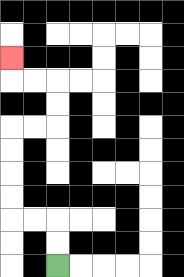{'start': '[2, 11]', 'end': '[0, 2]', 'path_directions': 'U,U,L,L,U,U,U,U,R,R,U,U,L,L,U', 'path_coordinates': '[[2, 11], [2, 10], [2, 9], [1, 9], [0, 9], [0, 8], [0, 7], [0, 6], [0, 5], [1, 5], [2, 5], [2, 4], [2, 3], [1, 3], [0, 3], [0, 2]]'}